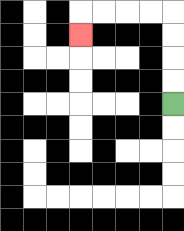{'start': '[7, 4]', 'end': '[3, 1]', 'path_directions': 'U,U,U,U,L,L,L,L,D', 'path_coordinates': '[[7, 4], [7, 3], [7, 2], [7, 1], [7, 0], [6, 0], [5, 0], [4, 0], [3, 0], [3, 1]]'}